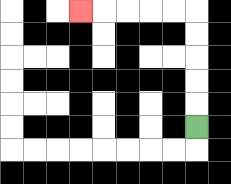{'start': '[8, 5]', 'end': '[3, 0]', 'path_directions': 'U,U,U,U,U,L,L,L,L,L', 'path_coordinates': '[[8, 5], [8, 4], [8, 3], [8, 2], [8, 1], [8, 0], [7, 0], [6, 0], [5, 0], [4, 0], [3, 0]]'}